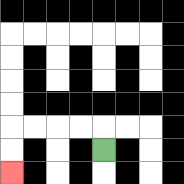{'start': '[4, 6]', 'end': '[0, 7]', 'path_directions': 'U,L,L,L,L,D,D', 'path_coordinates': '[[4, 6], [4, 5], [3, 5], [2, 5], [1, 5], [0, 5], [0, 6], [0, 7]]'}